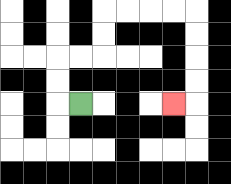{'start': '[3, 4]', 'end': '[7, 4]', 'path_directions': 'L,U,U,R,R,U,U,R,R,R,R,D,D,D,D,L', 'path_coordinates': '[[3, 4], [2, 4], [2, 3], [2, 2], [3, 2], [4, 2], [4, 1], [4, 0], [5, 0], [6, 0], [7, 0], [8, 0], [8, 1], [8, 2], [8, 3], [8, 4], [7, 4]]'}